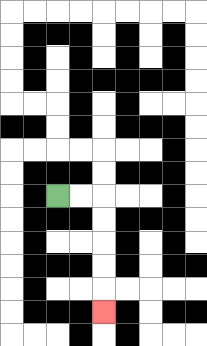{'start': '[2, 8]', 'end': '[4, 13]', 'path_directions': 'R,R,D,D,D,D,D', 'path_coordinates': '[[2, 8], [3, 8], [4, 8], [4, 9], [4, 10], [4, 11], [4, 12], [4, 13]]'}